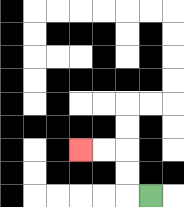{'start': '[6, 8]', 'end': '[3, 6]', 'path_directions': 'L,U,U,L,L', 'path_coordinates': '[[6, 8], [5, 8], [5, 7], [5, 6], [4, 6], [3, 6]]'}